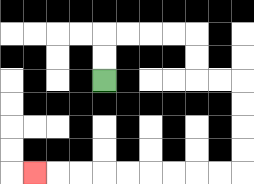{'start': '[4, 3]', 'end': '[1, 7]', 'path_directions': 'U,U,R,R,R,R,D,D,R,R,D,D,D,D,L,L,L,L,L,L,L,L,L', 'path_coordinates': '[[4, 3], [4, 2], [4, 1], [5, 1], [6, 1], [7, 1], [8, 1], [8, 2], [8, 3], [9, 3], [10, 3], [10, 4], [10, 5], [10, 6], [10, 7], [9, 7], [8, 7], [7, 7], [6, 7], [5, 7], [4, 7], [3, 7], [2, 7], [1, 7]]'}